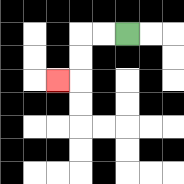{'start': '[5, 1]', 'end': '[2, 3]', 'path_directions': 'L,L,D,D,L', 'path_coordinates': '[[5, 1], [4, 1], [3, 1], [3, 2], [3, 3], [2, 3]]'}